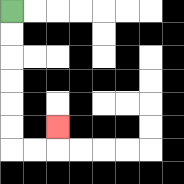{'start': '[0, 0]', 'end': '[2, 5]', 'path_directions': 'D,D,D,D,D,D,R,R,U', 'path_coordinates': '[[0, 0], [0, 1], [0, 2], [0, 3], [0, 4], [0, 5], [0, 6], [1, 6], [2, 6], [2, 5]]'}